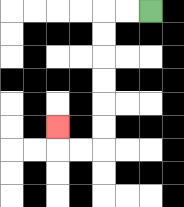{'start': '[6, 0]', 'end': '[2, 5]', 'path_directions': 'L,L,D,D,D,D,D,D,L,L,U', 'path_coordinates': '[[6, 0], [5, 0], [4, 0], [4, 1], [4, 2], [4, 3], [4, 4], [4, 5], [4, 6], [3, 6], [2, 6], [2, 5]]'}